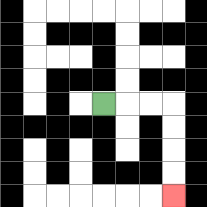{'start': '[4, 4]', 'end': '[7, 8]', 'path_directions': 'R,R,R,D,D,D,D', 'path_coordinates': '[[4, 4], [5, 4], [6, 4], [7, 4], [7, 5], [7, 6], [7, 7], [7, 8]]'}